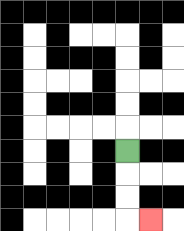{'start': '[5, 6]', 'end': '[6, 9]', 'path_directions': 'D,D,D,R', 'path_coordinates': '[[5, 6], [5, 7], [5, 8], [5, 9], [6, 9]]'}